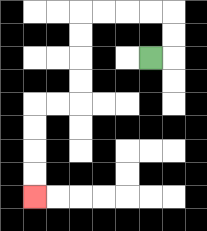{'start': '[6, 2]', 'end': '[1, 8]', 'path_directions': 'R,U,U,L,L,L,L,D,D,D,D,L,L,D,D,D,D', 'path_coordinates': '[[6, 2], [7, 2], [7, 1], [7, 0], [6, 0], [5, 0], [4, 0], [3, 0], [3, 1], [3, 2], [3, 3], [3, 4], [2, 4], [1, 4], [1, 5], [1, 6], [1, 7], [1, 8]]'}